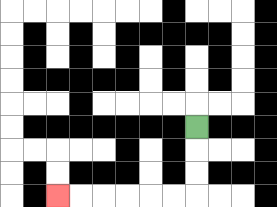{'start': '[8, 5]', 'end': '[2, 8]', 'path_directions': 'D,D,D,L,L,L,L,L,L', 'path_coordinates': '[[8, 5], [8, 6], [8, 7], [8, 8], [7, 8], [6, 8], [5, 8], [4, 8], [3, 8], [2, 8]]'}